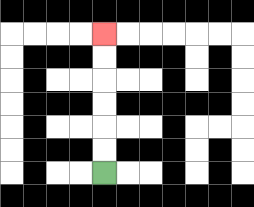{'start': '[4, 7]', 'end': '[4, 1]', 'path_directions': 'U,U,U,U,U,U', 'path_coordinates': '[[4, 7], [4, 6], [4, 5], [4, 4], [4, 3], [4, 2], [4, 1]]'}